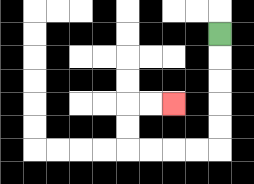{'start': '[9, 1]', 'end': '[7, 4]', 'path_directions': 'D,D,D,D,D,L,L,L,L,U,U,R,R', 'path_coordinates': '[[9, 1], [9, 2], [9, 3], [9, 4], [9, 5], [9, 6], [8, 6], [7, 6], [6, 6], [5, 6], [5, 5], [5, 4], [6, 4], [7, 4]]'}